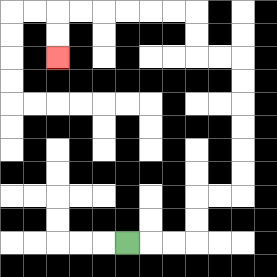{'start': '[5, 10]', 'end': '[2, 2]', 'path_directions': 'R,R,R,U,U,R,R,U,U,U,U,U,U,L,L,U,U,L,L,L,L,L,L,D,D', 'path_coordinates': '[[5, 10], [6, 10], [7, 10], [8, 10], [8, 9], [8, 8], [9, 8], [10, 8], [10, 7], [10, 6], [10, 5], [10, 4], [10, 3], [10, 2], [9, 2], [8, 2], [8, 1], [8, 0], [7, 0], [6, 0], [5, 0], [4, 0], [3, 0], [2, 0], [2, 1], [2, 2]]'}